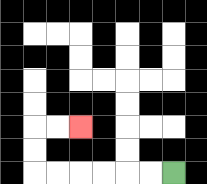{'start': '[7, 7]', 'end': '[3, 5]', 'path_directions': 'L,L,L,L,L,L,U,U,R,R', 'path_coordinates': '[[7, 7], [6, 7], [5, 7], [4, 7], [3, 7], [2, 7], [1, 7], [1, 6], [1, 5], [2, 5], [3, 5]]'}